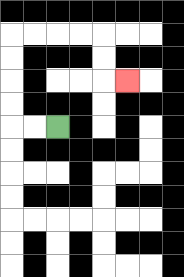{'start': '[2, 5]', 'end': '[5, 3]', 'path_directions': 'L,L,U,U,U,U,R,R,R,R,D,D,R', 'path_coordinates': '[[2, 5], [1, 5], [0, 5], [0, 4], [0, 3], [0, 2], [0, 1], [1, 1], [2, 1], [3, 1], [4, 1], [4, 2], [4, 3], [5, 3]]'}